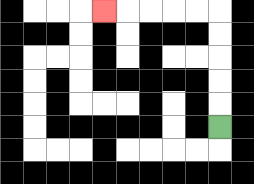{'start': '[9, 5]', 'end': '[4, 0]', 'path_directions': 'U,U,U,U,U,L,L,L,L,L', 'path_coordinates': '[[9, 5], [9, 4], [9, 3], [9, 2], [9, 1], [9, 0], [8, 0], [7, 0], [6, 0], [5, 0], [4, 0]]'}